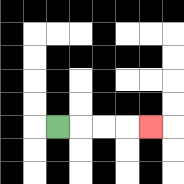{'start': '[2, 5]', 'end': '[6, 5]', 'path_directions': 'R,R,R,R', 'path_coordinates': '[[2, 5], [3, 5], [4, 5], [5, 5], [6, 5]]'}